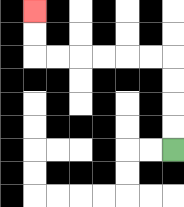{'start': '[7, 6]', 'end': '[1, 0]', 'path_directions': 'U,U,U,U,L,L,L,L,L,L,U,U', 'path_coordinates': '[[7, 6], [7, 5], [7, 4], [7, 3], [7, 2], [6, 2], [5, 2], [4, 2], [3, 2], [2, 2], [1, 2], [1, 1], [1, 0]]'}